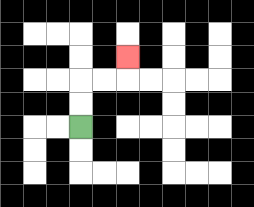{'start': '[3, 5]', 'end': '[5, 2]', 'path_directions': 'U,U,R,R,U', 'path_coordinates': '[[3, 5], [3, 4], [3, 3], [4, 3], [5, 3], [5, 2]]'}